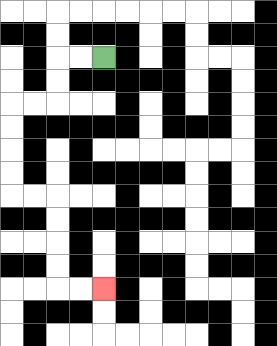{'start': '[4, 2]', 'end': '[4, 12]', 'path_directions': 'L,L,D,D,L,L,D,D,D,D,R,R,D,D,D,D,R,R', 'path_coordinates': '[[4, 2], [3, 2], [2, 2], [2, 3], [2, 4], [1, 4], [0, 4], [0, 5], [0, 6], [0, 7], [0, 8], [1, 8], [2, 8], [2, 9], [2, 10], [2, 11], [2, 12], [3, 12], [4, 12]]'}